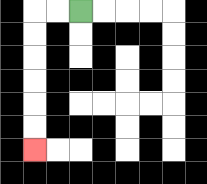{'start': '[3, 0]', 'end': '[1, 6]', 'path_directions': 'L,L,D,D,D,D,D,D', 'path_coordinates': '[[3, 0], [2, 0], [1, 0], [1, 1], [1, 2], [1, 3], [1, 4], [1, 5], [1, 6]]'}